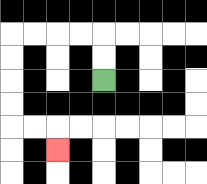{'start': '[4, 3]', 'end': '[2, 6]', 'path_directions': 'U,U,L,L,L,L,D,D,D,D,R,R,D', 'path_coordinates': '[[4, 3], [4, 2], [4, 1], [3, 1], [2, 1], [1, 1], [0, 1], [0, 2], [0, 3], [0, 4], [0, 5], [1, 5], [2, 5], [2, 6]]'}